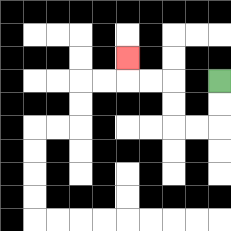{'start': '[9, 3]', 'end': '[5, 2]', 'path_directions': 'D,D,L,L,U,U,L,L,U', 'path_coordinates': '[[9, 3], [9, 4], [9, 5], [8, 5], [7, 5], [7, 4], [7, 3], [6, 3], [5, 3], [5, 2]]'}